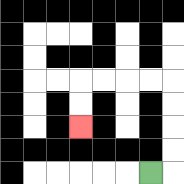{'start': '[6, 7]', 'end': '[3, 5]', 'path_directions': 'R,U,U,U,U,L,L,L,L,D,D', 'path_coordinates': '[[6, 7], [7, 7], [7, 6], [7, 5], [7, 4], [7, 3], [6, 3], [5, 3], [4, 3], [3, 3], [3, 4], [3, 5]]'}